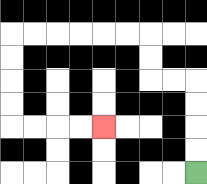{'start': '[8, 7]', 'end': '[4, 5]', 'path_directions': 'U,U,U,U,L,L,U,U,L,L,L,L,L,L,D,D,D,D,R,R,R,R', 'path_coordinates': '[[8, 7], [8, 6], [8, 5], [8, 4], [8, 3], [7, 3], [6, 3], [6, 2], [6, 1], [5, 1], [4, 1], [3, 1], [2, 1], [1, 1], [0, 1], [0, 2], [0, 3], [0, 4], [0, 5], [1, 5], [2, 5], [3, 5], [4, 5]]'}